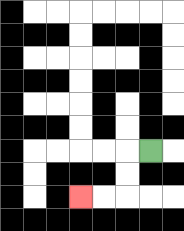{'start': '[6, 6]', 'end': '[3, 8]', 'path_directions': 'L,D,D,L,L', 'path_coordinates': '[[6, 6], [5, 6], [5, 7], [5, 8], [4, 8], [3, 8]]'}